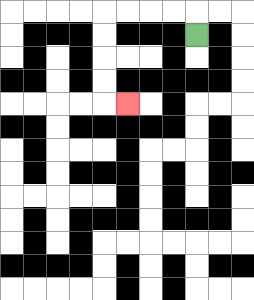{'start': '[8, 1]', 'end': '[5, 4]', 'path_directions': 'U,L,L,L,L,D,D,D,D,R', 'path_coordinates': '[[8, 1], [8, 0], [7, 0], [6, 0], [5, 0], [4, 0], [4, 1], [4, 2], [4, 3], [4, 4], [5, 4]]'}